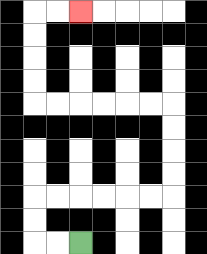{'start': '[3, 10]', 'end': '[3, 0]', 'path_directions': 'L,L,U,U,R,R,R,R,R,R,U,U,U,U,L,L,L,L,L,L,U,U,U,U,R,R', 'path_coordinates': '[[3, 10], [2, 10], [1, 10], [1, 9], [1, 8], [2, 8], [3, 8], [4, 8], [5, 8], [6, 8], [7, 8], [7, 7], [7, 6], [7, 5], [7, 4], [6, 4], [5, 4], [4, 4], [3, 4], [2, 4], [1, 4], [1, 3], [1, 2], [1, 1], [1, 0], [2, 0], [3, 0]]'}